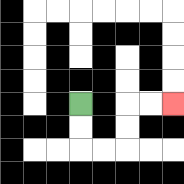{'start': '[3, 4]', 'end': '[7, 4]', 'path_directions': 'D,D,R,R,U,U,R,R', 'path_coordinates': '[[3, 4], [3, 5], [3, 6], [4, 6], [5, 6], [5, 5], [5, 4], [6, 4], [7, 4]]'}